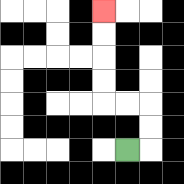{'start': '[5, 6]', 'end': '[4, 0]', 'path_directions': 'R,U,U,L,L,U,U,U,U', 'path_coordinates': '[[5, 6], [6, 6], [6, 5], [6, 4], [5, 4], [4, 4], [4, 3], [4, 2], [4, 1], [4, 0]]'}